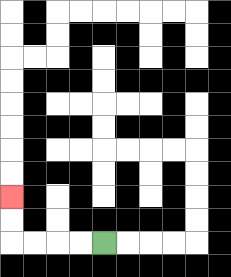{'start': '[4, 10]', 'end': '[0, 8]', 'path_directions': 'L,L,L,L,U,U', 'path_coordinates': '[[4, 10], [3, 10], [2, 10], [1, 10], [0, 10], [0, 9], [0, 8]]'}